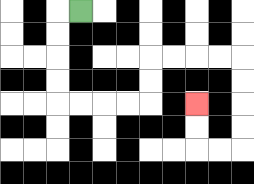{'start': '[3, 0]', 'end': '[8, 4]', 'path_directions': 'L,D,D,D,D,R,R,R,R,U,U,R,R,R,R,D,D,D,D,L,L,U,U', 'path_coordinates': '[[3, 0], [2, 0], [2, 1], [2, 2], [2, 3], [2, 4], [3, 4], [4, 4], [5, 4], [6, 4], [6, 3], [6, 2], [7, 2], [8, 2], [9, 2], [10, 2], [10, 3], [10, 4], [10, 5], [10, 6], [9, 6], [8, 6], [8, 5], [8, 4]]'}